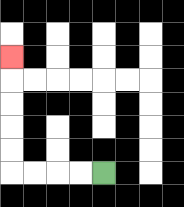{'start': '[4, 7]', 'end': '[0, 2]', 'path_directions': 'L,L,L,L,U,U,U,U,U', 'path_coordinates': '[[4, 7], [3, 7], [2, 7], [1, 7], [0, 7], [0, 6], [0, 5], [0, 4], [0, 3], [0, 2]]'}